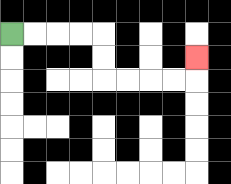{'start': '[0, 1]', 'end': '[8, 2]', 'path_directions': 'R,R,R,R,D,D,R,R,R,R,U', 'path_coordinates': '[[0, 1], [1, 1], [2, 1], [3, 1], [4, 1], [4, 2], [4, 3], [5, 3], [6, 3], [7, 3], [8, 3], [8, 2]]'}